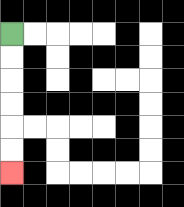{'start': '[0, 1]', 'end': '[0, 7]', 'path_directions': 'D,D,D,D,D,D', 'path_coordinates': '[[0, 1], [0, 2], [0, 3], [0, 4], [0, 5], [0, 6], [0, 7]]'}